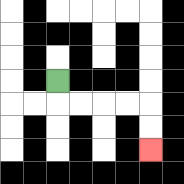{'start': '[2, 3]', 'end': '[6, 6]', 'path_directions': 'D,R,R,R,R,D,D', 'path_coordinates': '[[2, 3], [2, 4], [3, 4], [4, 4], [5, 4], [6, 4], [6, 5], [6, 6]]'}